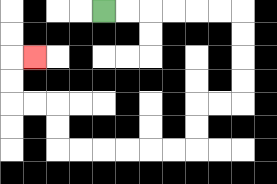{'start': '[4, 0]', 'end': '[1, 2]', 'path_directions': 'R,R,R,R,R,R,D,D,D,D,L,L,D,D,L,L,L,L,L,L,U,U,L,L,U,U,R', 'path_coordinates': '[[4, 0], [5, 0], [6, 0], [7, 0], [8, 0], [9, 0], [10, 0], [10, 1], [10, 2], [10, 3], [10, 4], [9, 4], [8, 4], [8, 5], [8, 6], [7, 6], [6, 6], [5, 6], [4, 6], [3, 6], [2, 6], [2, 5], [2, 4], [1, 4], [0, 4], [0, 3], [0, 2], [1, 2]]'}